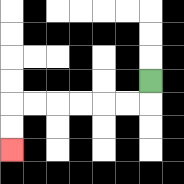{'start': '[6, 3]', 'end': '[0, 6]', 'path_directions': 'D,L,L,L,L,L,L,D,D', 'path_coordinates': '[[6, 3], [6, 4], [5, 4], [4, 4], [3, 4], [2, 4], [1, 4], [0, 4], [0, 5], [0, 6]]'}